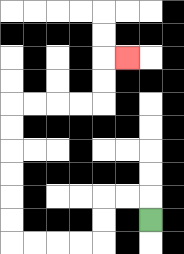{'start': '[6, 9]', 'end': '[5, 2]', 'path_directions': 'U,L,L,D,D,L,L,L,L,U,U,U,U,U,U,R,R,R,R,U,U,R', 'path_coordinates': '[[6, 9], [6, 8], [5, 8], [4, 8], [4, 9], [4, 10], [3, 10], [2, 10], [1, 10], [0, 10], [0, 9], [0, 8], [0, 7], [0, 6], [0, 5], [0, 4], [1, 4], [2, 4], [3, 4], [4, 4], [4, 3], [4, 2], [5, 2]]'}